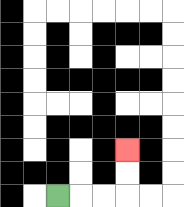{'start': '[2, 8]', 'end': '[5, 6]', 'path_directions': 'R,R,R,U,U', 'path_coordinates': '[[2, 8], [3, 8], [4, 8], [5, 8], [5, 7], [5, 6]]'}